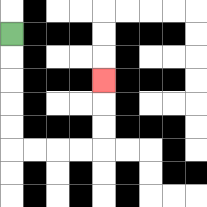{'start': '[0, 1]', 'end': '[4, 3]', 'path_directions': 'D,D,D,D,D,R,R,R,R,U,U,U', 'path_coordinates': '[[0, 1], [0, 2], [0, 3], [0, 4], [0, 5], [0, 6], [1, 6], [2, 6], [3, 6], [4, 6], [4, 5], [4, 4], [4, 3]]'}